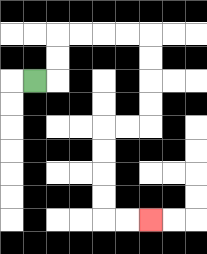{'start': '[1, 3]', 'end': '[6, 9]', 'path_directions': 'R,U,U,R,R,R,R,D,D,D,D,L,L,D,D,D,D,R,R', 'path_coordinates': '[[1, 3], [2, 3], [2, 2], [2, 1], [3, 1], [4, 1], [5, 1], [6, 1], [6, 2], [6, 3], [6, 4], [6, 5], [5, 5], [4, 5], [4, 6], [4, 7], [4, 8], [4, 9], [5, 9], [6, 9]]'}